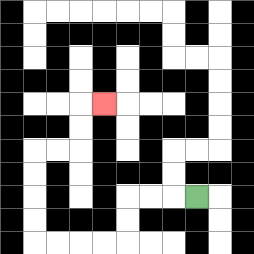{'start': '[8, 8]', 'end': '[4, 4]', 'path_directions': 'L,L,L,D,D,L,L,L,L,U,U,U,U,R,R,U,U,R', 'path_coordinates': '[[8, 8], [7, 8], [6, 8], [5, 8], [5, 9], [5, 10], [4, 10], [3, 10], [2, 10], [1, 10], [1, 9], [1, 8], [1, 7], [1, 6], [2, 6], [3, 6], [3, 5], [3, 4], [4, 4]]'}